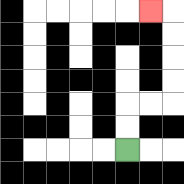{'start': '[5, 6]', 'end': '[6, 0]', 'path_directions': 'U,U,R,R,U,U,U,U,L', 'path_coordinates': '[[5, 6], [5, 5], [5, 4], [6, 4], [7, 4], [7, 3], [7, 2], [7, 1], [7, 0], [6, 0]]'}